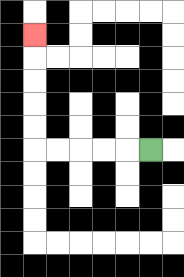{'start': '[6, 6]', 'end': '[1, 1]', 'path_directions': 'L,L,L,L,L,U,U,U,U,U', 'path_coordinates': '[[6, 6], [5, 6], [4, 6], [3, 6], [2, 6], [1, 6], [1, 5], [1, 4], [1, 3], [1, 2], [1, 1]]'}